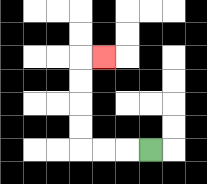{'start': '[6, 6]', 'end': '[4, 2]', 'path_directions': 'L,L,L,U,U,U,U,R', 'path_coordinates': '[[6, 6], [5, 6], [4, 6], [3, 6], [3, 5], [3, 4], [3, 3], [3, 2], [4, 2]]'}